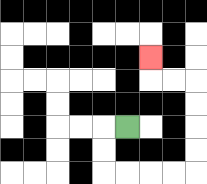{'start': '[5, 5]', 'end': '[6, 2]', 'path_directions': 'L,D,D,R,R,R,R,U,U,U,U,L,L,U', 'path_coordinates': '[[5, 5], [4, 5], [4, 6], [4, 7], [5, 7], [6, 7], [7, 7], [8, 7], [8, 6], [8, 5], [8, 4], [8, 3], [7, 3], [6, 3], [6, 2]]'}